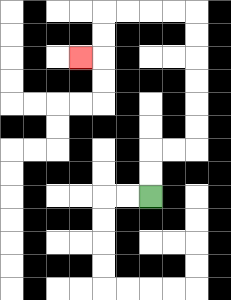{'start': '[6, 8]', 'end': '[3, 2]', 'path_directions': 'U,U,R,R,U,U,U,U,U,U,L,L,L,L,D,D,L', 'path_coordinates': '[[6, 8], [6, 7], [6, 6], [7, 6], [8, 6], [8, 5], [8, 4], [8, 3], [8, 2], [8, 1], [8, 0], [7, 0], [6, 0], [5, 0], [4, 0], [4, 1], [4, 2], [3, 2]]'}